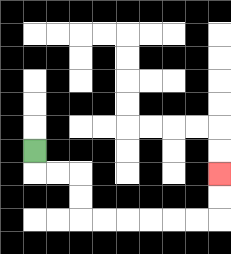{'start': '[1, 6]', 'end': '[9, 7]', 'path_directions': 'D,R,R,D,D,R,R,R,R,R,R,U,U', 'path_coordinates': '[[1, 6], [1, 7], [2, 7], [3, 7], [3, 8], [3, 9], [4, 9], [5, 9], [6, 9], [7, 9], [8, 9], [9, 9], [9, 8], [9, 7]]'}